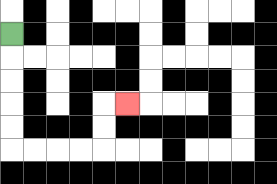{'start': '[0, 1]', 'end': '[5, 4]', 'path_directions': 'D,D,D,D,D,R,R,R,R,U,U,R', 'path_coordinates': '[[0, 1], [0, 2], [0, 3], [0, 4], [0, 5], [0, 6], [1, 6], [2, 6], [3, 6], [4, 6], [4, 5], [4, 4], [5, 4]]'}